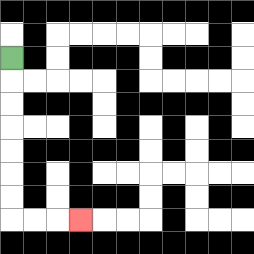{'start': '[0, 2]', 'end': '[3, 9]', 'path_directions': 'D,D,D,D,D,D,D,R,R,R', 'path_coordinates': '[[0, 2], [0, 3], [0, 4], [0, 5], [0, 6], [0, 7], [0, 8], [0, 9], [1, 9], [2, 9], [3, 9]]'}